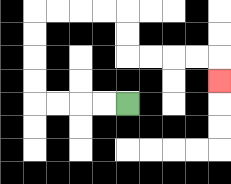{'start': '[5, 4]', 'end': '[9, 3]', 'path_directions': 'L,L,L,L,U,U,U,U,R,R,R,R,D,D,R,R,R,R,D', 'path_coordinates': '[[5, 4], [4, 4], [3, 4], [2, 4], [1, 4], [1, 3], [1, 2], [1, 1], [1, 0], [2, 0], [3, 0], [4, 0], [5, 0], [5, 1], [5, 2], [6, 2], [7, 2], [8, 2], [9, 2], [9, 3]]'}